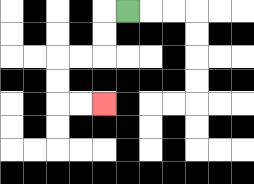{'start': '[5, 0]', 'end': '[4, 4]', 'path_directions': 'L,D,D,L,L,D,D,R,R', 'path_coordinates': '[[5, 0], [4, 0], [4, 1], [4, 2], [3, 2], [2, 2], [2, 3], [2, 4], [3, 4], [4, 4]]'}